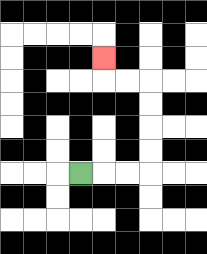{'start': '[3, 7]', 'end': '[4, 2]', 'path_directions': 'R,R,R,U,U,U,U,L,L,U', 'path_coordinates': '[[3, 7], [4, 7], [5, 7], [6, 7], [6, 6], [6, 5], [6, 4], [6, 3], [5, 3], [4, 3], [4, 2]]'}